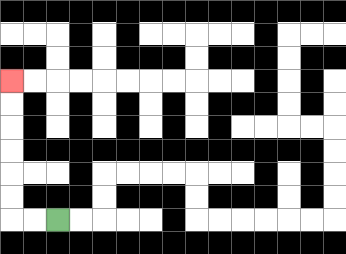{'start': '[2, 9]', 'end': '[0, 3]', 'path_directions': 'L,L,U,U,U,U,U,U', 'path_coordinates': '[[2, 9], [1, 9], [0, 9], [0, 8], [0, 7], [0, 6], [0, 5], [0, 4], [0, 3]]'}